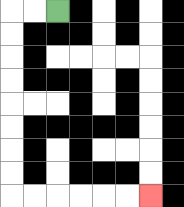{'start': '[2, 0]', 'end': '[6, 8]', 'path_directions': 'L,L,D,D,D,D,D,D,D,D,R,R,R,R,R,R', 'path_coordinates': '[[2, 0], [1, 0], [0, 0], [0, 1], [0, 2], [0, 3], [0, 4], [0, 5], [0, 6], [0, 7], [0, 8], [1, 8], [2, 8], [3, 8], [4, 8], [5, 8], [6, 8]]'}